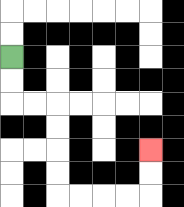{'start': '[0, 2]', 'end': '[6, 6]', 'path_directions': 'D,D,R,R,D,D,D,D,R,R,R,R,U,U', 'path_coordinates': '[[0, 2], [0, 3], [0, 4], [1, 4], [2, 4], [2, 5], [2, 6], [2, 7], [2, 8], [3, 8], [4, 8], [5, 8], [6, 8], [6, 7], [6, 6]]'}